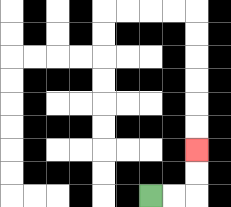{'start': '[6, 8]', 'end': '[8, 6]', 'path_directions': 'R,R,U,U', 'path_coordinates': '[[6, 8], [7, 8], [8, 8], [8, 7], [8, 6]]'}